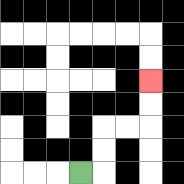{'start': '[3, 7]', 'end': '[6, 3]', 'path_directions': 'R,U,U,R,R,U,U', 'path_coordinates': '[[3, 7], [4, 7], [4, 6], [4, 5], [5, 5], [6, 5], [6, 4], [6, 3]]'}